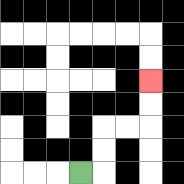{'start': '[3, 7]', 'end': '[6, 3]', 'path_directions': 'R,U,U,R,R,U,U', 'path_coordinates': '[[3, 7], [4, 7], [4, 6], [4, 5], [5, 5], [6, 5], [6, 4], [6, 3]]'}